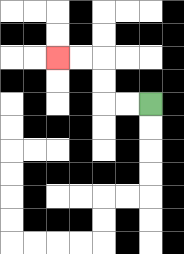{'start': '[6, 4]', 'end': '[2, 2]', 'path_directions': 'L,L,U,U,L,L', 'path_coordinates': '[[6, 4], [5, 4], [4, 4], [4, 3], [4, 2], [3, 2], [2, 2]]'}